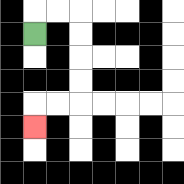{'start': '[1, 1]', 'end': '[1, 5]', 'path_directions': 'U,R,R,D,D,D,D,L,L,D', 'path_coordinates': '[[1, 1], [1, 0], [2, 0], [3, 0], [3, 1], [3, 2], [3, 3], [3, 4], [2, 4], [1, 4], [1, 5]]'}